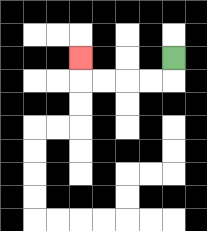{'start': '[7, 2]', 'end': '[3, 2]', 'path_directions': 'D,L,L,L,L,U', 'path_coordinates': '[[7, 2], [7, 3], [6, 3], [5, 3], [4, 3], [3, 3], [3, 2]]'}